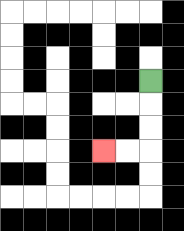{'start': '[6, 3]', 'end': '[4, 6]', 'path_directions': 'D,D,D,L,L', 'path_coordinates': '[[6, 3], [6, 4], [6, 5], [6, 6], [5, 6], [4, 6]]'}